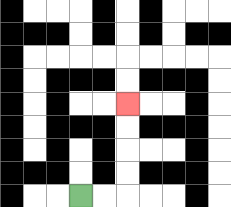{'start': '[3, 8]', 'end': '[5, 4]', 'path_directions': 'R,R,U,U,U,U', 'path_coordinates': '[[3, 8], [4, 8], [5, 8], [5, 7], [5, 6], [5, 5], [5, 4]]'}